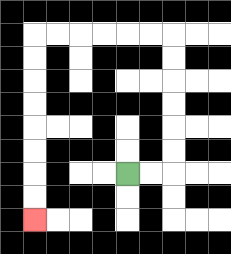{'start': '[5, 7]', 'end': '[1, 9]', 'path_directions': 'R,R,U,U,U,U,U,U,L,L,L,L,L,L,D,D,D,D,D,D,D,D', 'path_coordinates': '[[5, 7], [6, 7], [7, 7], [7, 6], [7, 5], [7, 4], [7, 3], [7, 2], [7, 1], [6, 1], [5, 1], [4, 1], [3, 1], [2, 1], [1, 1], [1, 2], [1, 3], [1, 4], [1, 5], [1, 6], [1, 7], [1, 8], [1, 9]]'}